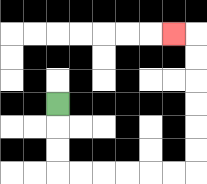{'start': '[2, 4]', 'end': '[7, 1]', 'path_directions': 'D,D,D,R,R,R,R,R,R,U,U,U,U,U,U,L', 'path_coordinates': '[[2, 4], [2, 5], [2, 6], [2, 7], [3, 7], [4, 7], [5, 7], [6, 7], [7, 7], [8, 7], [8, 6], [8, 5], [8, 4], [8, 3], [8, 2], [8, 1], [7, 1]]'}